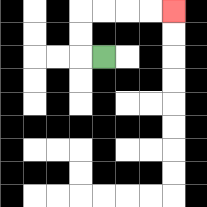{'start': '[4, 2]', 'end': '[7, 0]', 'path_directions': 'L,U,U,R,R,R,R', 'path_coordinates': '[[4, 2], [3, 2], [3, 1], [3, 0], [4, 0], [5, 0], [6, 0], [7, 0]]'}